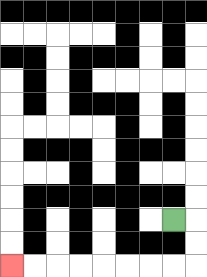{'start': '[7, 9]', 'end': '[0, 11]', 'path_directions': 'R,D,D,L,L,L,L,L,L,L,L', 'path_coordinates': '[[7, 9], [8, 9], [8, 10], [8, 11], [7, 11], [6, 11], [5, 11], [4, 11], [3, 11], [2, 11], [1, 11], [0, 11]]'}